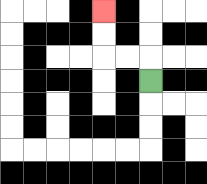{'start': '[6, 3]', 'end': '[4, 0]', 'path_directions': 'U,L,L,U,U', 'path_coordinates': '[[6, 3], [6, 2], [5, 2], [4, 2], [4, 1], [4, 0]]'}